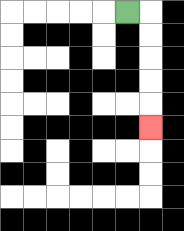{'start': '[5, 0]', 'end': '[6, 5]', 'path_directions': 'R,D,D,D,D,D', 'path_coordinates': '[[5, 0], [6, 0], [6, 1], [6, 2], [6, 3], [6, 4], [6, 5]]'}